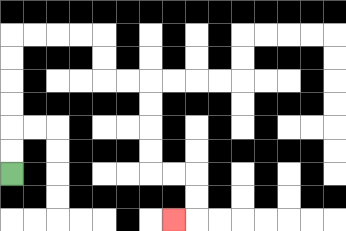{'start': '[0, 7]', 'end': '[7, 9]', 'path_directions': 'U,U,U,U,U,U,R,R,R,R,D,D,R,R,D,D,D,D,R,R,D,D,L', 'path_coordinates': '[[0, 7], [0, 6], [0, 5], [0, 4], [0, 3], [0, 2], [0, 1], [1, 1], [2, 1], [3, 1], [4, 1], [4, 2], [4, 3], [5, 3], [6, 3], [6, 4], [6, 5], [6, 6], [6, 7], [7, 7], [8, 7], [8, 8], [8, 9], [7, 9]]'}